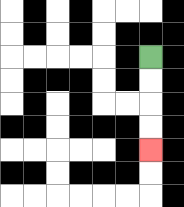{'start': '[6, 2]', 'end': '[6, 6]', 'path_directions': 'D,D,D,D', 'path_coordinates': '[[6, 2], [6, 3], [6, 4], [6, 5], [6, 6]]'}